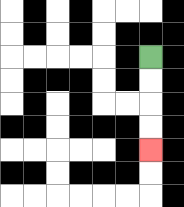{'start': '[6, 2]', 'end': '[6, 6]', 'path_directions': 'D,D,D,D', 'path_coordinates': '[[6, 2], [6, 3], [6, 4], [6, 5], [6, 6]]'}